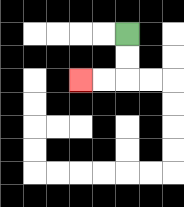{'start': '[5, 1]', 'end': '[3, 3]', 'path_directions': 'D,D,L,L', 'path_coordinates': '[[5, 1], [5, 2], [5, 3], [4, 3], [3, 3]]'}